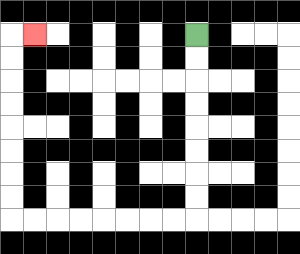{'start': '[8, 1]', 'end': '[1, 1]', 'path_directions': 'D,D,D,D,D,D,D,D,L,L,L,L,L,L,L,L,U,U,U,U,U,U,U,U,R', 'path_coordinates': '[[8, 1], [8, 2], [8, 3], [8, 4], [8, 5], [8, 6], [8, 7], [8, 8], [8, 9], [7, 9], [6, 9], [5, 9], [4, 9], [3, 9], [2, 9], [1, 9], [0, 9], [0, 8], [0, 7], [0, 6], [0, 5], [0, 4], [0, 3], [0, 2], [0, 1], [1, 1]]'}